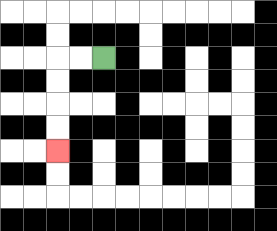{'start': '[4, 2]', 'end': '[2, 6]', 'path_directions': 'L,L,D,D,D,D', 'path_coordinates': '[[4, 2], [3, 2], [2, 2], [2, 3], [2, 4], [2, 5], [2, 6]]'}